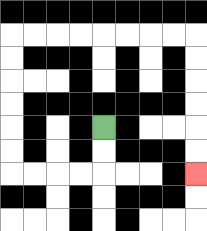{'start': '[4, 5]', 'end': '[8, 7]', 'path_directions': 'D,D,L,L,L,L,U,U,U,U,U,U,R,R,R,R,R,R,R,R,D,D,D,D,D,D', 'path_coordinates': '[[4, 5], [4, 6], [4, 7], [3, 7], [2, 7], [1, 7], [0, 7], [0, 6], [0, 5], [0, 4], [0, 3], [0, 2], [0, 1], [1, 1], [2, 1], [3, 1], [4, 1], [5, 1], [6, 1], [7, 1], [8, 1], [8, 2], [8, 3], [8, 4], [8, 5], [8, 6], [8, 7]]'}